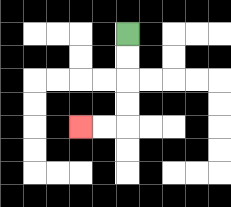{'start': '[5, 1]', 'end': '[3, 5]', 'path_directions': 'D,D,D,D,L,L', 'path_coordinates': '[[5, 1], [5, 2], [5, 3], [5, 4], [5, 5], [4, 5], [3, 5]]'}